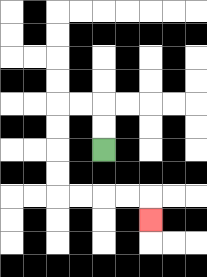{'start': '[4, 6]', 'end': '[6, 9]', 'path_directions': 'U,U,L,L,D,D,D,D,R,R,R,R,D', 'path_coordinates': '[[4, 6], [4, 5], [4, 4], [3, 4], [2, 4], [2, 5], [2, 6], [2, 7], [2, 8], [3, 8], [4, 8], [5, 8], [6, 8], [6, 9]]'}